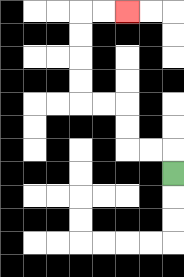{'start': '[7, 7]', 'end': '[5, 0]', 'path_directions': 'U,L,L,U,U,L,L,U,U,U,U,R,R', 'path_coordinates': '[[7, 7], [7, 6], [6, 6], [5, 6], [5, 5], [5, 4], [4, 4], [3, 4], [3, 3], [3, 2], [3, 1], [3, 0], [4, 0], [5, 0]]'}